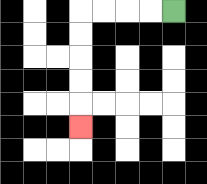{'start': '[7, 0]', 'end': '[3, 5]', 'path_directions': 'L,L,L,L,D,D,D,D,D', 'path_coordinates': '[[7, 0], [6, 0], [5, 0], [4, 0], [3, 0], [3, 1], [3, 2], [3, 3], [3, 4], [3, 5]]'}